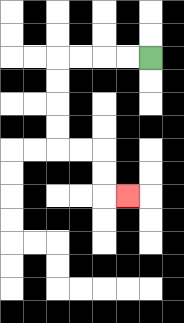{'start': '[6, 2]', 'end': '[5, 8]', 'path_directions': 'L,L,L,L,D,D,D,D,R,R,D,D,R', 'path_coordinates': '[[6, 2], [5, 2], [4, 2], [3, 2], [2, 2], [2, 3], [2, 4], [2, 5], [2, 6], [3, 6], [4, 6], [4, 7], [4, 8], [5, 8]]'}